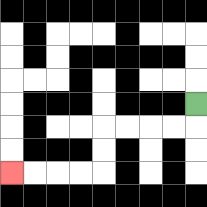{'start': '[8, 4]', 'end': '[0, 7]', 'path_directions': 'D,L,L,L,L,D,D,L,L,L,L', 'path_coordinates': '[[8, 4], [8, 5], [7, 5], [6, 5], [5, 5], [4, 5], [4, 6], [4, 7], [3, 7], [2, 7], [1, 7], [0, 7]]'}